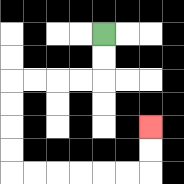{'start': '[4, 1]', 'end': '[6, 5]', 'path_directions': 'D,D,L,L,L,L,D,D,D,D,R,R,R,R,R,R,U,U', 'path_coordinates': '[[4, 1], [4, 2], [4, 3], [3, 3], [2, 3], [1, 3], [0, 3], [0, 4], [0, 5], [0, 6], [0, 7], [1, 7], [2, 7], [3, 7], [4, 7], [5, 7], [6, 7], [6, 6], [6, 5]]'}